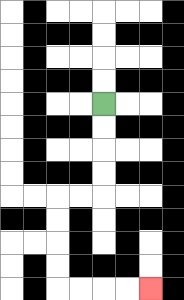{'start': '[4, 4]', 'end': '[6, 12]', 'path_directions': 'D,D,D,D,L,L,D,D,D,D,R,R,R,R', 'path_coordinates': '[[4, 4], [4, 5], [4, 6], [4, 7], [4, 8], [3, 8], [2, 8], [2, 9], [2, 10], [2, 11], [2, 12], [3, 12], [4, 12], [5, 12], [6, 12]]'}